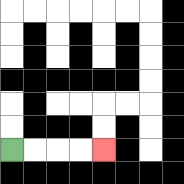{'start': '[0, 6]', 'end': '[4, 6]', 'path_directions': 'R,R,R,R', 'path_coordinates': '[[0, 6], [1, 6], [2, 6], [3, 6], [4, 6]]'}